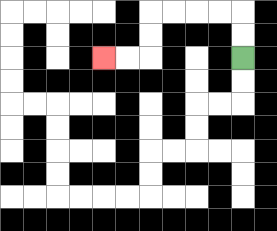{'start': '[10, 2]', 'end': '[4, 2]', 'path_directions': 'U,U,L,L,L,L,D,D,L,L', 'path_coordinates': '[[10, 2], [10, 1], [10, 0], [9, 0], [8, 0], [7, 0], [6, 0], [6, 1], [6, 2], [5, 2], [4, 2]]'}